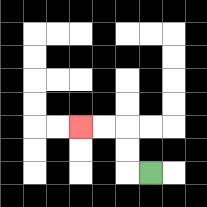{'start': '[6, 7]', 'end': '[3, 5]', 'path_directions': 'L,U,U,L,L', 'path_coordinates': '[[6, 7], [5, 7], [5, 6], [5, 5], [4, 5], [3, 5]]'}